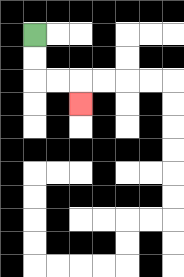{'start': '[1, 1]', 'end': '[3, 4]', 'path_directions': 'D,D,R,R,D', 'path_coordinates': '[[1, 1], [1, 2], [1, 3], [2, 3], [3, 3], [3, 4]]'}